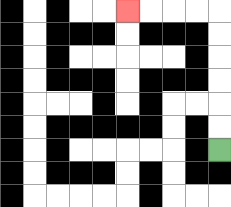{'start': '[9, 6]', 'end': '[5, 0]', 'path_directions': 'U,U,U,U,U,U,L,L,L,L', 'path_coordinates': '[[9, 6], [9, 5], [9, 4], [9, 3], [9, 2], [9, 1], [9, 0], [8, 0], [7, 0], [6, 0], [5, 0]]'}